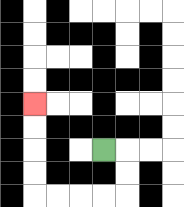{'start': '[4, 6]', 'end': '[1, 4]', 'path_directions': 'R,D,D,L,L,L,L,U,U,U,U', 'path_coordinates': '[[4, 6], [5, 6], [5, 7], [5, 8], [4, 8], [3, 8], [2, 8], [1, 8], [1, 7], [1, 6], [1, 5], [1, 4]]'}